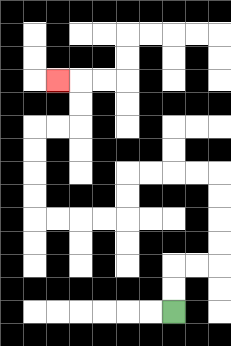{'start': '[7, 13]', 'end': '[2, 3]', 'path_directions': 'U,U,R,R,U,U,U,U,L,L,L,L,D,D,L,L,L,L,U,U,U,U,R,R,U,U,L', 'path_coordinates': '[[7, 13], [7, 12], [7, 11], [8, 11], [9, 11], [9, 10], [9, 9], [9, 8], [9, 7], [8, 7], [7, 7], [6, 7], [5, 7], [5, 8], [5, 9], [4, 9], [3, 9], [2, 9], [1, 9], [1, 8], [1, 7], [1, 6], [1, 5], [2, 5], [3, 5], [3, 4], [3, 3], [2, 3]]'}